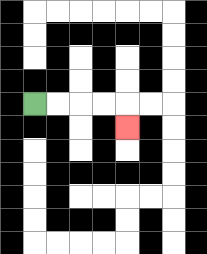{'start': '[1, 4]', 'end': '[5, 5]', 'path_directions': 'R,R,R,R,D', 'path_coordinates': '[[1, 4], [2, 4], [3, 4], [4, 4], [5, 4], [5, 5]]'}